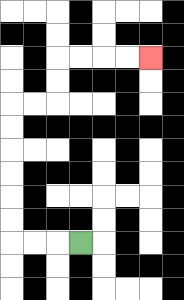{'start': '[3, 10]', 'end': '[6, 2]', 'path_directions': 'L,L,L,U,U,U,U,U,U,R,R,U,U,R,R,R,R', 'path_coordinates': '[[3, 10], [2, 10], [1, 10], [0, 10], [0, 9], [0, 8], [0, 7], [0, 6], [0, 5], [0, 4], [1, 4], [2, 4], [2, 3], [2, 2], [3, 2], [4, 2], [5, 2], [6, 2]]'}